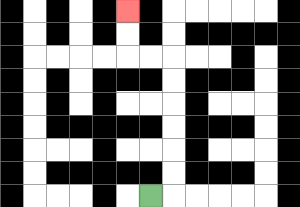{'start': '[6, 8]', 'end': '[5, 0]', 'path_directions': 'R,U,U,U,U,U,U,L,L,U,U', 'path_coordinates': '[[6, 8], [7, 8], [7, 7], [7, 6], [7, 5], [7, 4], [7, 3], [7, 2], [6, 2], [5, 2], [5, 1], [5, 0]]'}